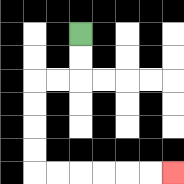{'start': '[3, 1]', 'end': '[7, 7]', 'path_directions': 'D,D,L,L,D,D,D,D,R,R,R,R,R,R', 'path_coordinates': '[[3, 1], [3, 2], [3, 3], [2, 3], [1, 3], [1, 4], [1, 5], [1, 6], [1, 7], [2, 7], [3, 7], [4, 7], [5, 7], [6, 7], [7, 7]]'}